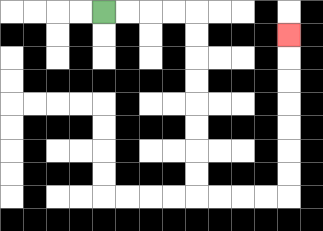{'start': '[4, 0]', 'end': '[12, 1]', 'path_directions': 'R,R,R,R,D,D,D,D,D,D,D,D,R,R,R,R,U,U,U,U,U,U,U', 'path_coordinates': '[[4, 0], [5, 0], [6, 0], [7, 0], [8, 0], [8, 1], [8, 2], [8, 3], [8, 4], [8, 5], [8, 6], [8, 7], [8, 8], [9, 8], [10, 8], [11, 8], [12, 8], [12, 7], [12, 6], [12, 5], [12, 4], [12, 3], [12, 2], [12, 1]]'}